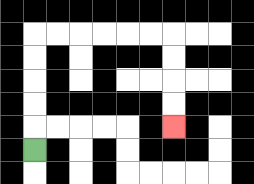{'start': '[1, 6]', 'end': '[7, 5]', 'path_directions': 'U,U,U,U,U,R,R,R,R,R,R,D,D,D,D', 'path_coordinates': '[[1, 6], [1, 5], [1, 4], [1, 3], [1, 2], [1, 1], [2, 1], [3, 1], [4, 1], [5, 1], [6, 1], [7, 1], [7, 2], [7, 3], [7, 4], [7, 5]]'}